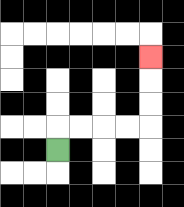{'start': '[2, 6]', 'end': '[6, 2]', 'path_directions': 'U,R,R,R,R,U,U,U', 'path_coordinates': '[[2, 6], [2, 5], [3, 5], [4, 5], [5, 5], [6, 5], [6, 4], [6, 3], [6, 2]]'}